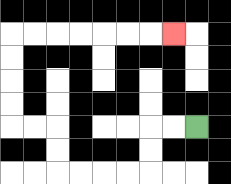{'start': '[8, 5]', 'end': '[7, 1]', 'path_directions': 'L,L,D,D,L,L,L,L,U,U,L,L,U,U,U,U,R,R,R,R,R,R,R', 'path_coordinates': '[[8, 5], [7, 5], [6, 5], [6, 6], [6, 7], [5, 7], [4, 7], [3, 7], [2, 7], [2, 6], [2, 5], [1, 5], [0, 5], [0, 4], [0, 3], [0, 2], [0, 1], [1, 1], [2, 1], [3, 1], [4, 1], [5, 1], [6, 1], [7, 1]]'}